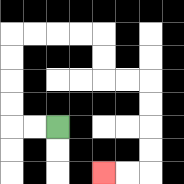{'start': '[2, 5]', 'end': '[4, 7]', 'path_directions': 'L,L,U,U,U,U,R,R,R,R,D,D,R,R,D,D,D,D,L,L', 'path_coordinates': '[[2, 5], [1, 5], [0, 5], [0, 4], [0, 3], [0, 2], [0, 1], [1, 1], [2, 1], [3, 1], [4, 1], [4, 2], [4, 3], [5, 3], [6, 3], [6, 4], [6, 5], [6, 6], [6, 7], [5, 7], [4, 7]]'}